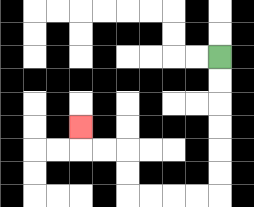{'start': '[9, 2]', 'end': '[3, 5]', 'path_directions': 'D,D,D,D,D,D,L,L,L,L,U,U,L,L,U', 'path_coordinates': '[[9, 2], [9, 3], [9, 4], [9, 5], [9, 6], [9, 7], [9, 8], [8, 8], [7, 8], [6, 8], [5, 8], [5, 7], [5, 6], [4, 6], [3, 6], [3, 5]]'}